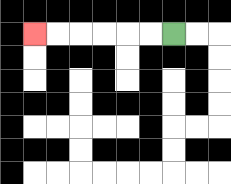{'start': '[7, 1]', 'end': '[1, 1]', 'path_directions': 'L,L,L,L,L,L', 'path_coordinates': '[[7, 1], [6, 1], [5, 1], [4, 1], [3, 1], [2, 1], [1, 1]]'}